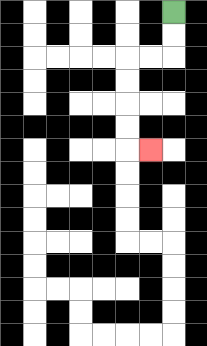{'start': '[7, 0]', 'end': '[6, 6]', 'path_directions': 'D,D,L,L,D,D,D,D,R', 'path_coordinates': '[[7, 0], [7, 1], [7, 2], [6, 2], [5, 2], [5, 3], [5, 4], [5, 5], [5, 6], [6, 6]]'}